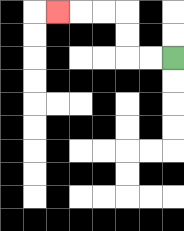{'start': '[7, 2]', 'end': '[2, 0]', 'path_directions': 'L,L,U,U,L,L,L', 'path_coordinates': '[[7, 2], [6, 2], [5, 2], [5, 1], [5, 0], [4, 0], [3, 0], [2, 0]]'}